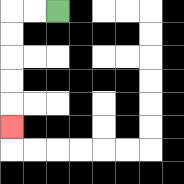{'start': '[2, 0]', 'end': '[0, 5]', 'path_directions': 'L,L,D,D,D,D,D', 'path_coordinates': '[[2, 0], [1, 0], [0, 0], [0, 1], [0, 2], [0, 3], [0, 4], [0, 5]]'}